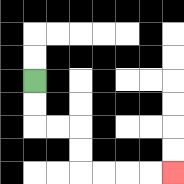{'start': '[1, 3]', 'end': '[7, 7]', 'path_directions': 'D,D,R,R,D,D,R,R,R,R', 'path_coordinates': '[[1, 3], [1, 4], [1, 5], [2, 5], [3, 5], [3, 6], [3, 7], [4, 7], [5, 7], [6, 7], [7, 7]]'}